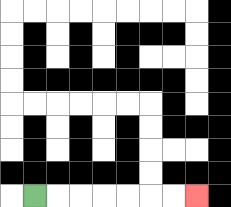{'start': '[1, 8]', 'end': '[8, 8]', 'path_directions': 'R,R,R,R,R,R,R', 'path_coordinates': '[[1, 8], [2, 8], [3, 8], [4, 8], [5, 8], [6, 8], [7, 8], [8, 8]]'}